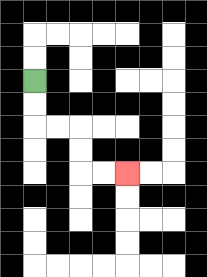{'start': '[1, 3]', 'end': '[5, 7]', 'path_directions': 'D,D,R,R,D,D,R,R', 'path_coordinates': '[[1, 3], [1, 4], [1, 5], [2, 5], [3, 5], [3, 6], [3, 7], [4, 7], [5, 7]]'}